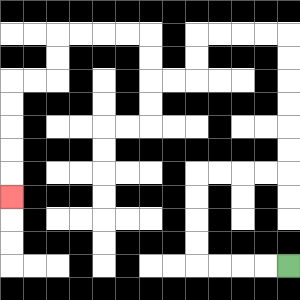{'start': '[12, 11]', 'end': '[0, 8]', 'path_directions': 'L,L,L,L,U,U,U,U,R,R,R,R,U,U,U,U,U,U,L,L,L,L,D,D,L,L,U,U,L,L,L,L,D,D,L,L,D,D,D,D,D', 'path_coordinates': '[[12, 11], [11, 11], [10, 11], [9, 11], [8, 11], [8, 10], [8, 9], [8, 8], [8, 7], [9, 7], [10, 7], [11, 7], [12, 7], [12, 6], [12, 5], [12, 4], [12, 3], [12, 2], [12, 1], [11, 1], [10, 1], [9, 1], [8, 1], [8, 2], [8, 3], [7, 3], [6, 3], [6, 2], [6, 1], [5, 1], [4, 1], [3, 1], [2, 1], [2, 2], [2, 3], [1, 3], [0, 3], [0, 4], [0, 5], [0, 6], [0, 7], [0, 8]]'}